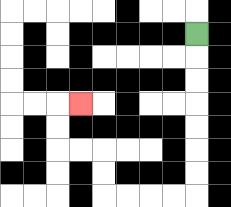{'start': '[8, 1]', 'end': '[3, 4]', 'path_directions': 'D,D,D,D,D,D,D,L,L,L,L,U,U,L,L,U,U,R', 'path_coordinates': '[[8, 1], [8, 2], [8, 3], [8, 4], [8, 5], [8, 6], [8, 7], [8, 8], [7, 8], [6, 8], [5, 8], [4, 8], [4, 7], [4, 6], [3, 6], [2, 6], [2, 5], [2, 4], [3, 4]]'}